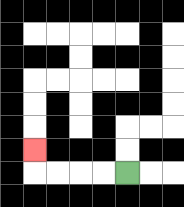{'start': '[5, 7]', 'end': '[1, 6]', 'path_directions': 'L,L,L,L,U', 'path_coordinates': '[[5, 7], [4, 7], [3, 7], [2, 7], [1, 7], [1, 6]]'}